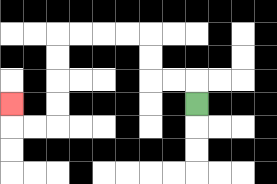{'start': '[8, 4]', 'end': '[0, 4]', 'path_directions': 'U,L,L,U,U,L,L,L,L,D,D,D,D,L,L,U', 'path_coordinates': '[[8, 4], [8, 3], [7, 3], [6, 3], [6, 2], [6, 1], [5, 1], [4, 1], [3, 1], [2, 1], [2, 2], [2, 3], [2, 4], [2, 5], [1, 5], [0, 5], [0, 4]]'}